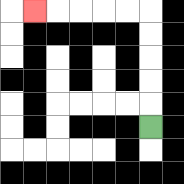{'start': '[6, 5]', 'end': '[1, 0]', 'path_directions': 'U,U,U,U,U,L,L,L,L,L', 'path_coordinates': '[[6, 5], [6, 4], [6, 3], [6, 2], [6, 1], [6, 0], [5, 0], [4, 0], [3, 0], [2, 0], [1, 0]]'}